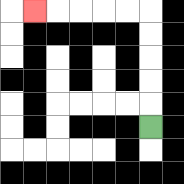{'start': '[6, 5]', 'end': '[1, 0]', 'path_directions': 'U,U,U,U,U,L,L,L,L,L', 'path_coordinates': '[[6, 5], [6, 4], [6, 3], [6, 2], [6, 1], [6, 0], [5, 0], [4, 0], [3, 0], [2, 0], [1, 0]]'}